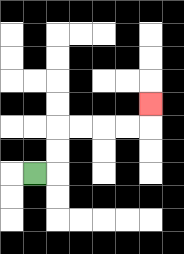{'start': '[1, 7]', 'end': '[6, 4]', 'path_directions': 'R,U,U,R,R,R,R,U', 'path_coordinates': '[[1, 7], [2, 7], [2, 6], [2, 5], [3, 5], [4, 5], [5, 5], [6, 5], [6, 4]]'}